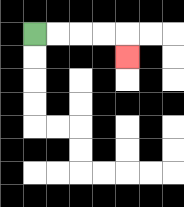{'start': '[1, 1]', 'end': '[5, 2]', 'path_directions': 'R,R,R,R,D', 'path_coordinates': '[[1, 1], [2, 1], [3, 1], [4, 1], [5, 1], [5, 2]]'}